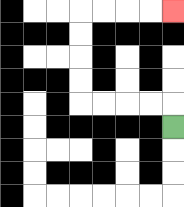{'start': '[7, 5]', 'end': '[7, 0]', 'path_directions': 'U,L,L,L,L,U,U,U,U,R,R,R,R', 'path_coordinates': '[[7, 5], [7, 4], [6, 4], [5, 4], [4, 4], [3, 4], [3, 3], [3, 2], [3, 1], [3, 0], [4, 0], [5, 0], [6, 0], [7, 0]]'}